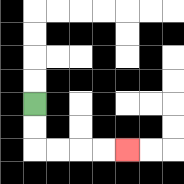{'start': '[1, 4]', 'end': '[5, 6]', 'path_directions': 'D,D,R,R,R,R', 'path_coordinates': '[[1, 4], [1, 5], [1, 6], [2, 6], [3, 6], [4, 6], [5, 6]]'}